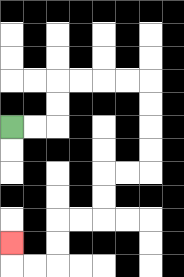{'start': '[0, 5]', 'end': '[0, 10]', 'path_directions': 'R,R,U,U,R,R,R,R,D,D,D,D,L,L,D,D,L,L,D,D,L,L,U', 'path_coordinates': '[[0, 5], [1, 5], [2, 5], [2, 4], [2, 3], [3, 3], [4, 3], [5, 3], [6, 3], [6, 4], [6, 5], [6, 6], [6, 7], [5, 7], [4, 7], [4, 8], [4, 9], [3, 9], [2, 9], [2, 10], [2, 11], [1, 11], [0, 11], [0, 10]]'}